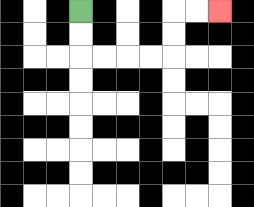{'start': '[3, 0]', 'end': '[9, 0]', 'path_directions': 'D,D,R,R,R,R,U,U,R,R', 'path_coordinates': '[[3, 0], [3, 1], [3, 2], [4, 2], [5, 2], [6, 2], [7, 2], [7, 1], [7, 0], [8, 0], [9, 0]]'}